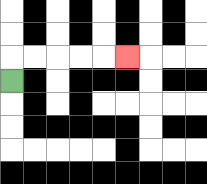{'start': '[0, 3]', 'end': '[5, 2]', 'path_directions': 'U,R,R,R,R,R', 'path_coordinates': '[[0, 3], [0, 2], [1, 2], [2, 2], [3, 2], [4, 2], [5, 2]]'}